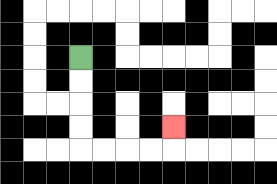{'start': '[3, 2]', 'end': '[7, 5]', 'path_directions': 'D,D,D,D,R,R,R,R,U', 'path_coordinates': '[[3, 2], [3, 3], [3, 4], [3, 5], [3, 6], [4, 6], [5, 6], [6, 6], [7, 6], [7, 5]]'}